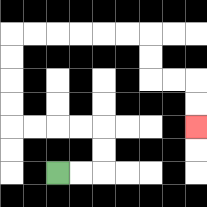{'start': '[2, 7]', 'end': '[8, 5]', 'path_directions': 'R,R,U,U,L,L,L,L,U,U,U,U,R,R,R,R,R,R,D,D,R,R,D,D', 'path_coordinates': '[[2, 7], [3, 7], [4, 7], [4, 6], [4, 5], [3, 5], [2, 5], [1, 5], [0, 5], [0, 4], [0, 3], [0, 2], [0, 1], [1, 1], [2, 1], [3, 1], [4, 1], [5, 1], [6, 1], [6, 2], [6, 3], [7, 3], [8, 3], [8, 4], [8, 5]]'}